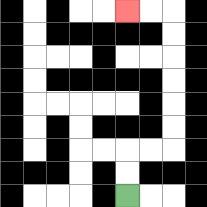{'start': '[5, 8]', 'end': '[5, 0]', 'path_directions': 'U,U,R,R,U,U,U,U,U,U,L,L', 'path_coordinates': '[[5, 8], [5, 7], [5, 6], [6, 6], [7, 6], [7, 5], [7, 4], [7, 3], [7, 2], [7, 1], [7, 0], [6, 0], [5, 0]]'}